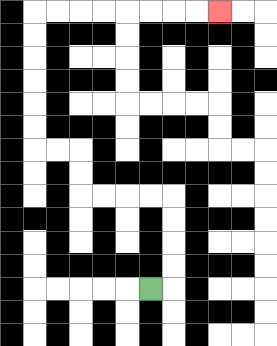{'start': '[6, 12]', 'end': '[9, 0]', 'path_directions': 'R,U,U,U,U,L,L,L,L,U,U,L,L,U,U,U,U,U,U,R,R,R,R,R,R,R,R', 'path_coordinates': '[[6, 12], [7, 12], [7, 11], [7, 10], [7, 9], [7, 8], [6, 8], [5, 8], [4, 8], [3, 8], [3, 7], [3, 6], [2, 6], [1, 6], [1, 5], [1, 4], [1, 3], [1, 2], [1, 1], [1, 0], [2, 0], [3, 0], [4, 0], [5, 0], [6, 0], [7, 0], [8, 0], [9, 0]]'}